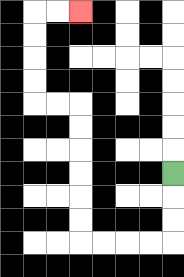{'start': '[7, 7]', 'end': '[3, 0]', 'path_directions': 'D,D,D,L,L,L,L,U,U,U,U,U,U,L,L,U,U,U,U,R,R', 'path_coordinates': '[[7, 7], [7, 8], [7, 9], [7, 10], [6, 10], [5, 10], [4, 10], [3, 10], [3, 9], [3, 8], [3, 7], [3, 6], [3, 5], [3, 4], [2, 4], [1, 4], [1, 3], [1, 2], [1, 1], [1, 0], [2, 0], [3, 0]]'}